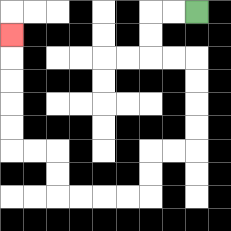{'start': '[8, 0]', 'end': '[0, 1]', 'path_directions': 'L,L,D,D,R,R,D,D,D,D,L,L,D,D,L,L,L,L,U,U,L,L,U,U,U,U,U', 'path_coordinates': '[[8, 0], [7, 0], [6, 0], [6, 1], [6, 2], [7, 2], [8, 2], [8, 3], [8, 4], [8, 5], [8, 6], [7, 6], [6, 6], [6, 7], [6, 8], [5, 8], [4, 8], [3, 8], [2, 8], [2, 7], [2, 6], [1, 6], [0, 6], [0, 5], [0, 4], [0, 3], [0, 2], [0, 1]]'}